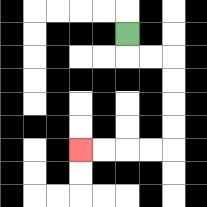{'start': '[5, 1]', 'end': '[3, 6]', 'path_directions': 'D,R,R,D,D,D,D,L,L,L,L', 'path_coordinates': '[[5, 1], [5, 2], [6, 2], [7, 2], [7, 3], [7, 4], [7, 5], [7, 6], [6, 6], [5, 6], [4, 6], [3, 6]]'}